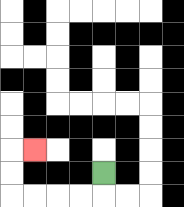{'start': '[4, 7]', 'end': '[1, 6]', 'path_directions': 'D,L,L,L,L,U,U,R', 'path_coordinates': '[[4, 7], [4, 8], [3, 8], [2, 8], [1, 8], [0, 8], [0, 7], [0, 6], [1, 6]]'}